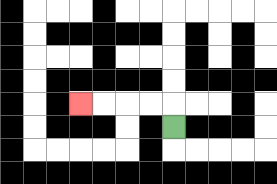{'start': '[7, 5]', 'end': '[3, 4]', 'path_directions': 'U,L,L,L,L', 'path_coordinates': '[[7, 5], [7, 4], [6, 4], [5, 4], [4, 4], [3, 4]]'}